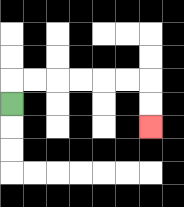{'start': '[0, 4]', 'end': '[6, 5]', 'path_directions': 'U,R,R,R,R,R,R,D,D', 'path_coordinates': '[[0, 4], [0, 3], [1, 3], [2, 3], [3, 3], [4, 3], [5, 3], [6, 3], [6, 4], [6, 5]]'}